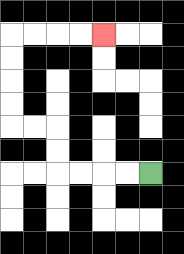{'start': '[6, 7]', 'end': '[4, 1]', 'path_directions': 'L,L,L,L,U,U,L,L,U,U,U,U,R,R,R,R', 'path_coordinates': '[[6, 7], [5, 7], [4, 7], [3, 7], [2, 7], [2, 6], [2, 5], [1, 5], [0, 5], [0, 4], [0, 3], [0, 2], [0, 1], [1, 1], [2, 1], [3, 1], [4, 1]]'}